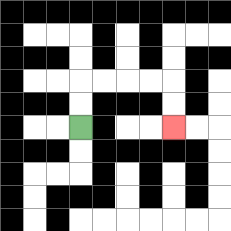{'start': '[3, 5]', 'end': '[7, 5]', 'path_directions': 'U,U,R,R,R,R,D,D', 'path_coordinates': '[[3, 5], [3, 4], [3, 3], [4, 3], [5, 3], [6, 3], [7, 3], [7, 4], [7, 5]]'}